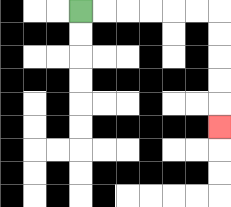{'start': '[3, 0]', 'end': '[9, 5]', 'path_directions': 'R,R,R,R,R,R,D,D,D,D,D', 'path_coordinates': '[[3, 0], [4, 0], [5, 0], [6, 0], [7, 0], [8, 0], [9, 0], [9, 1], [9, 2], [9, 3], [9, 4], [9, 5]]'}